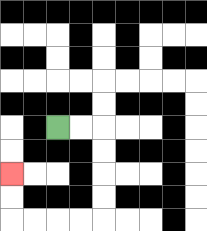{'start': '[2, 5]', 'end': '[0, 7]', 'path_directions': 'R,R,D,D,D,D,L,L,L,L,U,U', 'path_coordinates': '[[2, 5], [3, 5], [4, 5], [4, 6], [4, 7], [4, 8], [4, 9], [3, 9], [2, 9], [1, 9], [0, 9], [0, 8], [0, 7]]'}